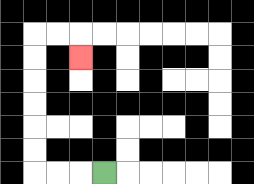{'start': '[4, 7]', 'end': '[3, 2]', 'path_directions': 'L,L,L,U,U,U,U,U,U,R,R,D', 'path_coordinates': '[[4, 7], [3, 7], [2, 7], [1, 7], [1, 6], [1, 5], [1, 4], [1, 3], [1, 2], [1, 1], [2, 1], [3, 1], [3, 2]]'}